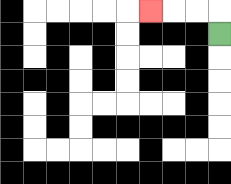{'start': '[9, 1]', 'end': '[6, 0]', 'path_directions': 'U,L,L,L', 'path_coordinates': '[[9, 1], [9, 0], [8, 0], [7, 0], [6, 0]]'}